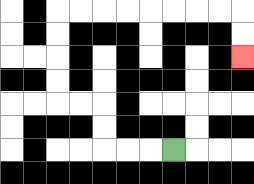{'start': '[7, 6]', 'end': '[10, 2]', 'path_directions': 'L,L,L,U,U,L,L,U,U,U,U,R,R,R,R,R,R,R,R,D,D', 'path_coordinates': '[[7, 6], [6, 6], [5, 6], [4, 6], [4, 5], [4, 4], [3, 4], [2, 4], [2, 3], [2, 2], [2, 1], [2, 0], [3, 0], [4, 0], [5, 0], [6, 0], [7, 0], [8, 0], [9, 0], [10, 0], [10, 1], [10, 2]]'}